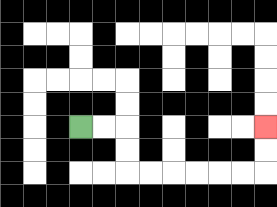{'start': '[3, 5]', 'end': '[11, 5]', 'path_directions': 'R,R,D,D,R,R,R,R,R,R,U,U', 'path_coordinates': '[[3, 5], [4, 5], [5, 5], [5, 6], [5, 7], [6, 7], [7, 7], [8, 7], [9, 7], [10, 7], [11, 7], [11, 6], [11, 5]]'}